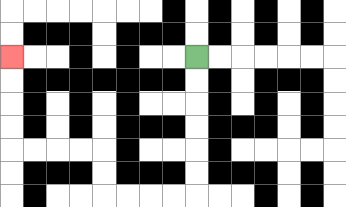{'start': '[8, 2]', 'end': '[0, 2]', 'path_directions': 'D,D,D,D,D,D,L,L,L,L,U,U,L,L,L,L,U,U,U,U', 'path_coordinates': '[[8, 2], [8, 3], [8, 4], [8, 5], [8, 6], [8, 7], [8, 8], [7, 8], [6, 8], [5, 8], [4, 8], [4, 7], [4, 6], [3, 6], [2, 6], [1, 6], [0, 6], [0, 5], [0, 4], [0, 3], [0, 2]]'}